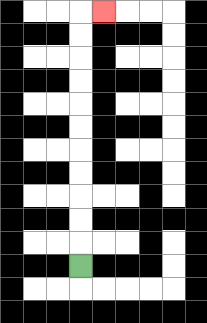{'start': '[3, 11]', 'end': '[4, 0]', 'path_directions': 'U,U,U,U,U,U,U,U,U,U,U,R', 'path_coordinates': '[[3, 11], [3, 10], [3, 9], [3, 8], [3, 7], [3, 6], [3, 5], [3, 4], [3, 3], [3, 2], [3, 1], [3, 0], [4, 0]]'}